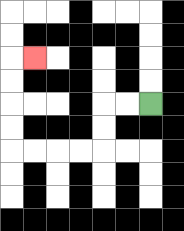{'start': '[6, 4]', 'end': '[1, 2]', 'path_directions': 'L,L,D,D,L,L,L,L,U,U,U,U,R', 'path_coordinates': '[[6, 4], [5, 4], [4, 4], [4, 5], [4, 6], [3, 6], [2, 6], [1, 6], [0, 6], [0, 5], [0, 4], [0, 3], [0, 2], [1, 2]]'}